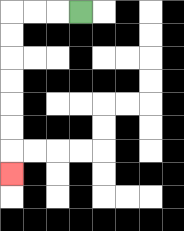{'start': '[3, 0]', 'end': '[0, 7]', 'path_directions': 'L,L,L,D,D,D,D,D,D,D', 'path_coordinates': '[[3, 0], [2, 0], [1, 0], [0, 0], [0, 1], [0, 2], [0, 3], [0, 4], [0, 5], [0, 6], [0, 7]]'}